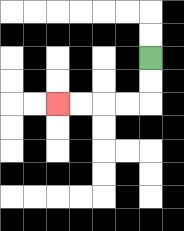{'start': '[6, 2]', 'end': '[2, 4]', 'path_directions': 'D,D,L,L,L,L', 'path_coordinates': '[[6, 2], [6, 3], [6, 4], [5, 4], [4, 4], [3, 4], [2, 4]]'}